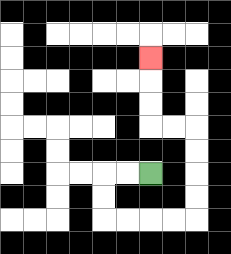{'start': '[6, 7]', 'end': '[6, 2]', 'path_directions': 'L,L,D,D,R,R,R,R,U,U,U,U,L,L,U,U,U', 'path_coordinates': '[[6, 7], [5, 7], [4, 7], [4, 8], [4, 9], [5, 9], [6, 9], [7, 9], [8, 9], [8, 8], [8, 7], [8, 6], [8, 5], [7, 5], [6, 5], [6, 4], [6, 3], [6, 2]]'}